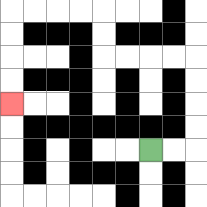{'start': '[6, 6]', 'end': '[0, 4]', 'path_directions': 'R,R,U,U,U,U,L,L,L,L,U,U,L,L,L,L,D,D,D,D', 'path_coordinates': '[[6, 6], [7, 6], [8, 6], [8, 5], [8, 4], [8, 3], [8, 2], [7, 2], [6, 2], [5, 2], [4, 2], [4, 1], [4, 0], [3, 0], [2, 0], [1, 0], [0, 0], [0, 1], [0, 2], [0, 3], [0, 4]]'}